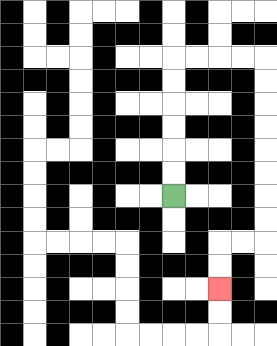{'start': '[7, 8]', 'end': '[9, 12]', 'path_directions': 'U,U,U,U,U,U,R,R,R,R,D,D,D,D,D,D,D,D,L,L,D,D', 'path_coordinates': '[[7, 8], [7, 7], [7, 6], [7, 5], [7, 4], [7, 3], [7, 2], [8, 2], [9, 2], [10, 2], [11, 2], [11, 3], [11, 4], [11, 5], [11, 6], [11, 7], [11, 8], [11, 9], [11, 10], [10, 10], [9, 10], [9, 11], [9, 12]]'}